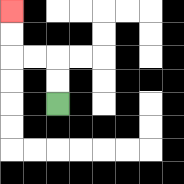{'start': '[2, 4]', 'end': '[0, 0]', 'path_directions': 'U,U,L,L,U,U', 'path_coordinates': '[[2, 4], [2, 3], [2, 2], [1, 2], [0, 2], [0, 1], [0, 0]]'}